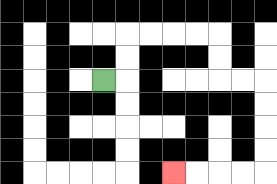{'start': '[4, 3]', 'end': '[7, 7]', 'path_directions': 'R,U,U,R,R,R,R,D,D,R,R,D,D,D,D,L,L,L,L', 'path_coordinates': '[[4, 3], [5, 3], [5, 2], [5, 1], [6, 1], [7, 1], [8, 1], [9, 1], [9, 2], [9, 3], [10, 3], [11, 3], [11, 4], [11, 5], [11, 6], [11, 7], [10, 7], [9, 7], [8, 7], [7, 7]]'}